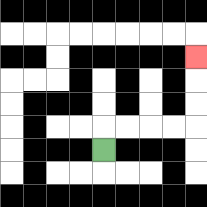{'start': '[4, 6]', 'end': '[8, 2]', 'path_directions': 'U,R,R,R,R,U,U,U', 'path_coordinates': '[[4, 6], [4, 5], [5, 5], [6, 5], [7, 5], [8, 5], [8, 4], [8, 3], [8, 2]]'}